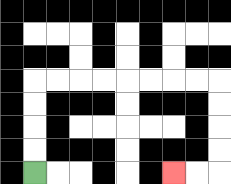{'start': '[1, 7]', 'end': '[7, 7]', 'path_directions': 'U,U,U,U,R,R,R,R,R,R,R,R,D,D,D,D,L,L', 'path_coordinates': '[[1, 7], [1, 6], [1, 5], [1, 4], [1, 3], [2, 3], [3, 3], [4, 3], [5, 3], [6, 3], [7, 3], [8, 3], [9, 3], [9, 4], [9, 5], [9, 6], [9, 7], [8, 7], [7, 7]]'}